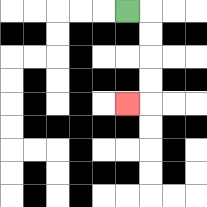{'start': '[5, 0]', 'end': '[5, 4]', 'path_directions': 'R,D,D,D,D,L', 'path_coordinates': '[[5, 0], [6, 0], [6, 1], [6, 2], [6, 3], [6, 4], [5, 4]]'}